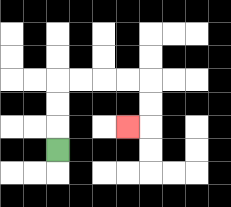{'start': '[2, 6]', 'end': '[5, 5]', 'path_directions': 'U,U,U,R,R,R,R,D,D,L', 'path_coordinates': '[[2, 6], [2, 5], [2, 4], [2, 3], [3, 3], [4, 3], [5, 3], [6, 3], [6, 4], [6, 5], [5, 5]]'}